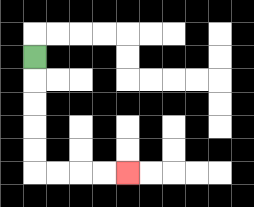{'start': '[1, 2]', 'end': '[5, 7]', 'path_directions': 'D,D,D,D,D,R,R,R,R', 'path_coordinates': '[[1, 2], [1, 3], [1, 4], [1, 5], [1, 6], [1, 7], [2, 7], [3, 7], [4, 7], [5, 7]]'}